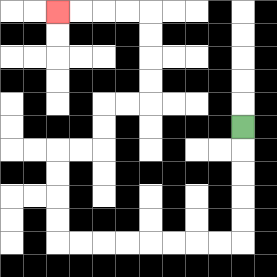{'start': '[10, 5]', 'end': '[2, 0]', 'path_directions': 'D,D,D,D,D,L,L,L,L,L,L,L,L,U,U,U,U,R,R,U,U,R,R,U,U,U,U,L,L,L,L', 'path_coordinates': '[[10, 5], [10, 6], [10, 7], [10, 8], [10, 9], [10, 10], [9, 10], [8, 10], [7, 10], [6, 10], [5, 10], [4, 10], [3, 10], [2, 10], [2, 9], [2, 8], [2, 7], [2, 6], [3, 6], [4, 6], [4, 5], [4, 4], [5, 4], [6, 4], [6, 3], [6, 2], [6, 1], [6, 0], [5, 0], [4, 0], [3, 0], [2, 0]]'}